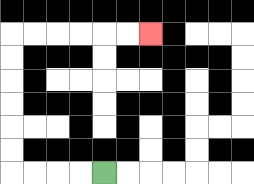{'start': '[4, 7]', 'end': '[6, 1]', 'path_directions': 'L,L,L,L,U,U,U,U,U,U,R,R,R,R,R,R', 'path_coordinates': '[[4, 7], [3, 7], [2, 7], [1, 7], [0, 7], [0, 6], [0, 5], [0, 4], [0, 3], [0, 2], [0, 1], [1, 1], [2, 1], [3, 1], [4, 1], [5, 1], [6, 1]]'}